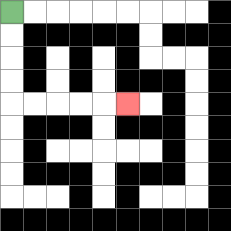{'start': '[0, 0]', 'end': '[5, 4]', 'path_directions': 'D,D,D,D,R,R,R,R,R', 'path_coordinates': '[[0, 0], [0, 1], [0, 2], [0, 3], [0, 4], [1, 4], [2, 4], [3, 4], [4, 4], [5, 4]]'}